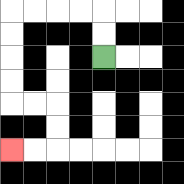{'start': '[4, 2]', 'end': '[0, 6]', 'path_directions': 'U,U,L,L,L,L,D,D,D,D,R,R,D,D,L,L', 'path_coordinates': '[[4, 2], [4, 1], [4, 0], [3, 0], [2, 0], [1, 0], [0, 0], [0, 1], [0, 2], [0, 3], [0, 4], [1, 4], [2, 4], [2, 5], [2, 6], [1, 6], [0, 6]]'}